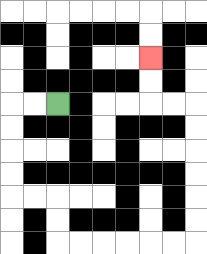{'start': '[2, 4]', 'end': '[6, 2]', 'path_directions': 'L,L,D,D,D,D,R,R,D,D,R,R,R,R,R,R,U,U,U,U,U,U,L,L,U,U', 'path_coordinates': '[[2, 4], [1, 4], [0, 4], [0, 5], [0, 6], [0, 7], [0, 8], [1, 8], [2, 8], [2, 9], [2, 10], [3, 10], [4, 10], [5, 10], [6, 10], [7, 10], [8, 10], [8, 9], [8, 8], [8, 7], [8, 6], [8, 5], [8, 4], [7, 4], [6, 4], [6, 3], [6, 2]]'}